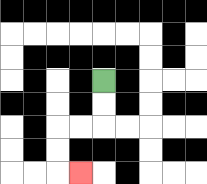{'start': '[4, 3]', 'end': '[3, 7]', 'path_directions': 'D,D,L,L,D,D,R', 'path_coordinates': '[[4, 3], [4, 4], [4, 5], [3, 5], [2, 5], [2, 6], [2, 7], [3, 7]]'}